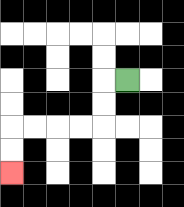{'start': '[5, 3]', 'end': '[0, 7]', 'path_directions': 'L,D,D,L,L,L,L,D,D', 'path_coordinates': '[[5, 3], [4, 3], [4, 4], [4, 5], [3, 5], [2, 5], [1, 5], [0, 5], [0, 6], [0, 7]]'}